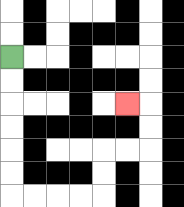{'start': '[0, 2]', 'end': '[5, 4]', 'path_directions': 'D,D,D,D,D,D,R,R,R,R,U,U,R,R,U,U,L', 'path_coordinates': '[[0, 2], [0, 3], [0, 4], [0, 5], [0, 6], [0, 7], [0, 8], [1, 8], [2, 8], [3, 8], [4, 8], [4, 7], [4, 6], [5, 6], [6, 6], [6, 5], [6, 4], [5, 4]]'}